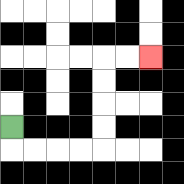{'start': '[0, 5]', 'end': '[6, 2]', 'path_directions': 'D,R,R,R,R,U,U,U,U,R,R', 'path_coordinates': '[[0, 5], [0, 6], [1, 6], [2, 6], [3, 6], [4, 6], [4, 5], [4, 4], [4, 3], [4, 2], [5, 2], [6, 2]]'}